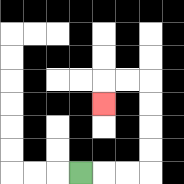{'start': '[3, 7]', 'end': '[4, 4]', 'path_directions': 'R,R,R,U,U,U,U,L,L,D', 'path_coordinates': '[[3, 7], [4, 7], [5, 7], [6, 7], [6, 6], [6, 5], [6, 4], [6, 3], [5, 3], [4, 3], [4, 4]]'}